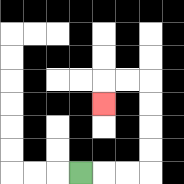{'start': '[3, 7]', 'end': '[4, 4]', 'path_directions': 'R,R,R,U,U,U,U,L,L,D', 'path_coordinates': '[[3, 7], [4, 7], [5, 7], [6, 7], [6, 6], [6, 5], [6, 4], [6, 3], [5, 3], [4, 3], [4, 4]]'}